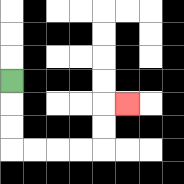{'start': '[0, 3]', 'end': '[5, 4]', 'path_directions': 'D,D,D,R,R,R,R,U,U,R', 'path_coordinates': '[[0, 3], [0, 4], [0, 5], [0, 6], [1, 6], [2, 6], [3, 6], [4, 6], [4, 5], [4, 4], [5, 4]]'}